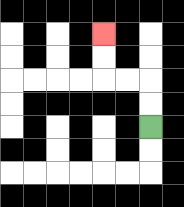{'start': '[6, 5]', 'end': '[4, 1]', 'path_directions': 'U,U,L,L,U,U', 'path_coordinates': '[[6, 5], [6, 4], [6, 3], [5, 3], [4, 3], [4, 2], [4, 1]]'}